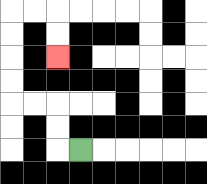{'start': '[3, 6]', 'end': '[2, 2]', 'path_directions': 'L,U,U,L,L,U,U,U,U,R,R,D,D', 'path_coordinates': '[[3, 6], [2, 6], [2, 5], [2, 4], [1, 4], [0, 4], [0, 3], [0, 2], [0, 1], [0, 0], [1, 0], [2, 0], [2, 1], [2, 2]]'}